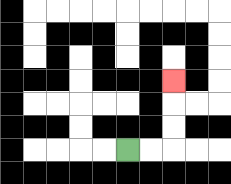{'start': '[5, 6]', 'end': '[7, 3]', 'path_directions': 'R,R,U,U,U', 'path_coordinates': '[[5, 6], [6, 6], [7, 6], [7, 5], [7, 4], [7, 3]]'}